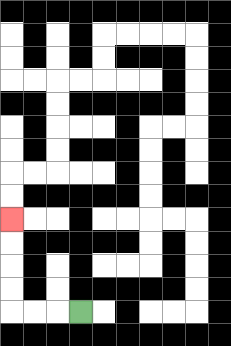{'start': '[3, 13]', 'end': '[0, 9]', 'path_directions': 'L,L,L,U,U,U,U', 'path_coordinates': '[[3, 13], [2, 13], [1, 13], [0, 13], [0, 12], [0, 11], [0, 10], [0, 9]]'}